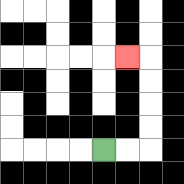{'start': '[4, 6]', 'end': '[5, 2]', 'path_directions': 'R,R,U,U,U,U,L', 'path_coordinates': '[[4, 6], [5, 6], [6, 6], [6, 5], [6, 4], [6, 3], [6, 2], [5, 2]]'}